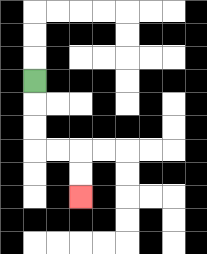{'start': '[1, 3]', 'end': '[3, 8]', 'path_directions': 'D,D,D,R,R,D,D', 'path_coordinates': '[[1, 3], [1, 4], [1, 5], [1, 6], [2, 6], [3, 6], [3, 7], [3, 8]]'}